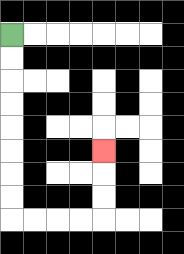{'start': '[0, 1]', 'end': '[4, 6]', 'path_directions': 'D,D,D,D,D,D,D,D,R,R,R,R,U,U,U', 'path_coordinates': '[[0, 1], [0, 2], [0, 3], [0, 4], [0, 5], [0, 6], [0, 7], [0, 8], [0, 9], [1, 9], [2, 9], [3, 9], [4, 9], [4, 8], [4, 7], [4, 6]]'}